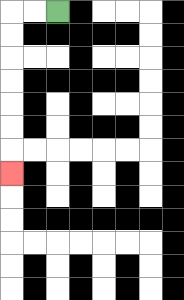{'start': '[2, 0]', 'end': '[0, 7]', 'path_directions': 'L,L,D,D,D,D,D,D,D', 'path_coordinates': '[[2, 0], [1, 0], [0, 0], [0, 1], [0, 2], [0, 3], [0, 4], [0, 5], [0, 6], [0, 7]]'}